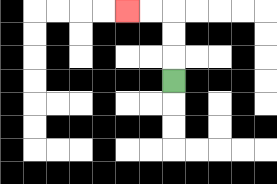{'start': '[7, 3]', 'end': '[5, 0]', 'path_directions': 'U,U,U,L,L', 'path_coordinates': '[[7, 3], [7, 2], [7, 1], [7, 0], [6, 0], [5, 0]]'}